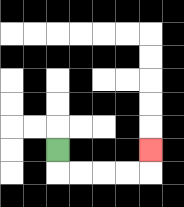{'start': '[2, 6]', 'end': '[6, 6]', 'path_directions': 'D,R,R,R,R,U', 'path_coordinates': '[[2, 6], [2, 7], [3, 7], [4, 7], [5, 7], [6, 7], [6, 6]]'}